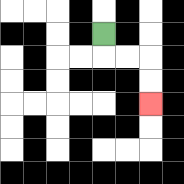{'start': '[4, 1]', 'end': '[6, 4]', 'path_directions': 'D,R,R,D,D', 'path_coordinates': '[[4, 1], [4, 2], [5, 2], [6, 2], [6, 3], [6, 4]]'}